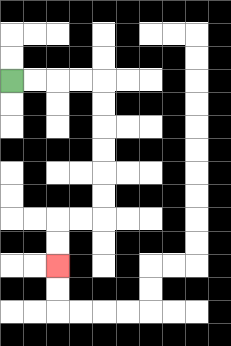{'start': '[0, 3]', 'end': '[2, 11]', 'path_directions': 'R,R,R,R,D,D,D,D,D,D,L,L,D,D', 'path_coordinates': '[[0, 3], [1, 3], [2, 3], [3, 3], [4, 3], [4, 4], [4, 5], [4, 6], [4, 7], [4, 8], [4, 9], [3, 9], [2, 9], [2, 10], [2, 11]]'}